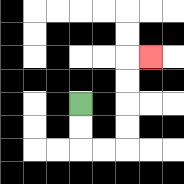{'start': '[3, 4]', 'end': '[6, 2]', 'path_directions': 'D,D,R,R,U,U,U,U,R', 'path_coordinates': '[[3, 4], [3, 5], [3, 6], [4, 6], [5, 6], [5, 5], [5, 4], [5, 3], [5, 2], [6, 2]]'}